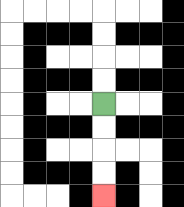{'start': '[4, 4]', 'end': '[4, 8]', 'path_directions': 'D,D,D,D', 'path_coordinates': '[[4, 4], [4, 5], [4, 6], [4, 7], [4, 8]]'}